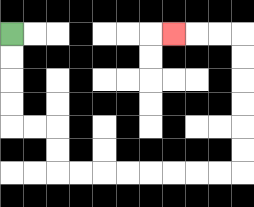{'start': '[0, 1]', 'end': '[7, 1]', 'path_directions': 'D,D,D,D,R,R,D,D,R,R,R,R,R,R,R,R,U,U,U,U,U,U,L,L,L', 'path_coordinates': '[[0, 1], [0, 2], [0, 3], [0, 4], [0, 5], [1, 5], [2, 5], [2, 6], [2, 7], [3, 7], [4, 7], [5, 7], [6, 7], [7, 7], [8, 7], [9, 7], [10, 7], [10, 6], [10, 5], [10, 4], [10, 3], [10, 2], [10, 1], [9, 1], [8, 1], [7, 1]]'}